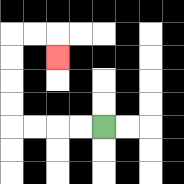{'start': '[4, 5]', 'end': '[2, 2]', 'path_directions': 'L,L,L,L,U,U,U,U,R,R,D', 'path_coordinates': '[[4, 5], [3, 5], [2, 5], [1, 5], [0, 5], [0, 4], [0, 3], [0, 2], [0, 1], [1, 1], [2, 1], [2, 2]]'}